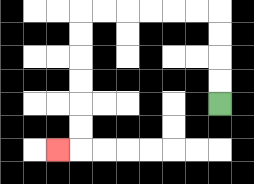{'start': '[9, 4]', 'end': '[2, 6]', 'path_directions': 'U,U,U,U,L,L,L,L,L,L,D,D,D,D,D,D,L', 'path_coordinates': '[[9, 4], [9, 3], [9, 2], [9, 1], [9, 0], [8, 0], [7, 0], [6, 0], [5, 0], [4, 0], [3, 0], [3, 1], [3, 2], [3, 3], [3, 4], [3, 5], [3, 6], [2, 6]]'}